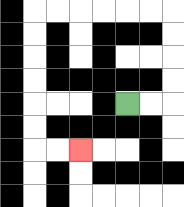{'start': '[5, 4]', 'end': '[3, 6]', 'path_directions': 'R,R,U,U,U,U,L,L,L,L,L,L,D,D,D,D,D,D,R,R', 'path_coordinates': '[[5, 4], [6, 4], [7, 4], [7, 3], [7, 2], [7, 1], [7, 0], [6, 0], [5, 0], [4, 0], [3, 0], [2, 0], [1, 0], [1, 1], [1, 2], [1, 3], [1, 4], [1, 5], [1, 6], [2, 6], [3, 6]]'}